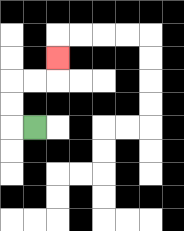{'start': '[1, 5]', 'end': '[2, 2]', 'path_directions': 'L,U,U,R,R,U', 'path_coordinates': '[[1, 5], [0, 5], [0, 4], [0, 3], [1, 3], [2, 3], [2, 2]]'}